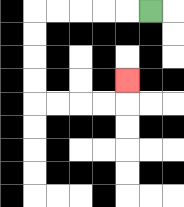{'start': '[6, 0]', 'end': '[5, 3]', 'path_directions': 'L,L,L,L,L,D,D,D,D,R,R,R,R,U', 'path_coordinates': '[[6, 0], [5, 0], [4, 0], [3, 0], [2, 0], [1, 0], [1, 1], [1, 2], [1, 3], [1, 4], [2, 4], [3, 4], [4, 4], [5, 4], [5, 3]]'}